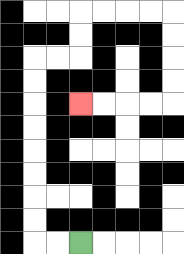{'start': '[3, 10]', 'end': '[3, 4]', 'path_directions': 'L,L,U,U,U,U,U,U,U,U,R,R,U,U,R,R,R,R,D,D,D,D,L,L,L,L', 'path_coordinates': '[[3, 10], [2, 10], [1, 10], [1, 9], [1, 8], [1, 7], [1, 6], [1, 5], [1, 4], [1, 3], [1, 2], [2, 2], [3, 2], [3, 1], [3, 0], [4, 0], [5, 0], [6, 0], [7, 0], [7, 1], [7, 2], [7, 3], [7, 4], [6, 4], [5, 4], [4, 4], [3, 4]]'}